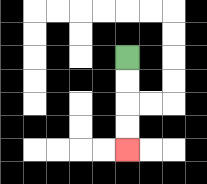{'start': '[5, 2]', 'end': '[5, 6]', 'path_directions': 'D,D,D,D', 'path_coordinates': '[[5, 2], [5, 3], [5, 4], [5, 5], [5, 6]]'}